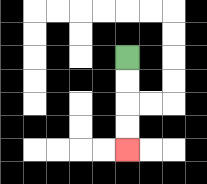{'start': '[5, 2]', 'end': '[5, 6]', 'path_directions': 'D,D,D,D', 'path_coordinates': '[[5, 2], [5, 3], [5, 4], [5, 5], [5, 6]]'}